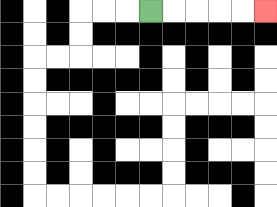{'start': '[6, 0]', 'end': '[11, 0]', 'path_directions': 'R,R,R,R,R', 'path_coordinates': '[[6, 0], [7, 0], [8, 0], [9, 0], [10, 0], [11, 0]]'}